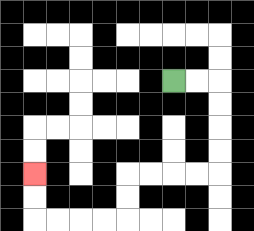{'start': '[7, 3]', 'end': '[1, 7]', 'path_directions': 'R,R,D,D,D,D,L,L,L,L,D,D,L,L,L,L,U,U', 'path_coordinates': '[[7, 3], [8, 3], [9, 3], [9, 4], [9, 5], [9, 6], [9, 7], [8, 7], [7, 7], [6, 7], [5, 7], [5, 8], [5, 9], [4, 9], [3, 9], [2, 9], [1, 9], [1, 8], [1, 7]]'}